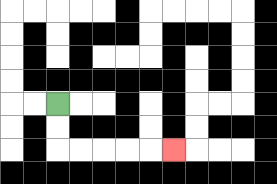{'start': '[2, 4]', 'end': '[7, 6]', 'path_directions': 'D,D,R,R,R,R,R', 'path_coordinates': '[[2, 4], [2, 5], [2, 6], [3, 6], [4, 6], [5, 6], [6, 6], [7, 6]]'}